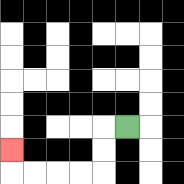{'start': '[5, 5]', 'end': '[0, 6]', 'path_directions': 'L,D,D,L,L,L,L,U', 'path_coordinates': '[[5, 5], [4, 5], [4, 6], [4, 7], [3, 7], [2, 7], [1, 7], [0, 7], [0, 6]]'}